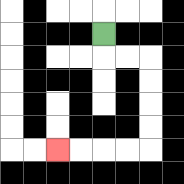{'start': '[4, 1]', 'end': '[2, 6]', 'path_directions': 'D,R,R,D,D,D,D,L,L,L,L', 'path_coordinates': '[[4, 1], [4, 2], [5, 2], [6, 2], [6, 3], [6, 4], [6, 5], [6, 6], [5, 6], [4, 6], [3, 6], [2, 6]]'}